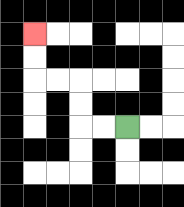{'start': '[5, 5]', 'end': '[1, 1]', 'path_directions': 'L,L,U,U,L,L,U,U', 'path_coordinates': '[[5, 5], [4, 5], [3, 5], [3, 4], [3, 3], [2, 3], [1, 3], [1, 2], [1, 1]]'}